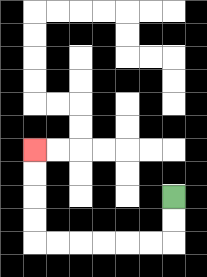{'start': '[7, 8]', 'end': '[1, 6]', 'path_directions': 'D,D,L,L,L,L,L,L,U,U,U,U', 'path_coordinates': '[[7, 8], [7, 9], [7, 10], [6, 10], [5, 10], [4, 10], [3, 10], [2, 10], [1, 10], [1, 9], [1, 8], [1, 7], [1, 6]]'}